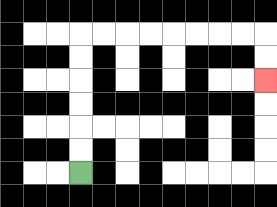{'start': '[3, 7]', 'end': '[11, 3]', 'path_directions': 'U,U,U,U,U,U,R,R,R,R,R,R,R,R,D,D', 'path_coordinates': '[[3, 7], [3, 6], [3, 5], [3, 4], [3, 3], [3, 2], [3, 1], [4, 1], [5, 1], [6, 1], [7, 1], [8, 1], [9, 1], [10, 1], [11, 1], [11, 2], [11, 3]]'}